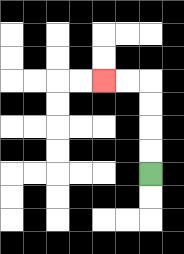{'start': '[6, 7]', 'end': '[4, 3]', 'path_directions': 'U,U,U,U,L,L', 'path_coordinates': '[[6, 7], [6, 6], [6, 5], [6, 4], [6, 3], [5, 3], [4, 3]]'}